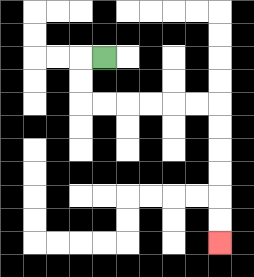{'start': '[4, 2]', 'end': '[9, 10]', 'path_directions': 'L,D,D,R,R,R,R,R,R,D,D,D,D,D,D', 'path_coordinates': '[[4, 2], [3, 2], [3, 3], [3, 4], [4, 4], [5, 4], [6, 4], [7, 4], [8, 4], [9, 4], [9, 5], [9, 6], [9, 7], [9, 8], [9, 9], [9, 10]]'}